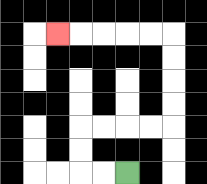{'start': '[5, 7]', 'end': '[2, 1]', 'path_directions': 'L,L,U,U,R,R,R,R,U,U,U,U,L,L,L,L,L', 'path_coordinates': '[[5, 7], [4, 7], [3, 7], [3, 6], [3, 5], [4, 5], [5, 5], [6, 5], [7, 5], [7, 4], [7, 3], [7, 2], [7, 1], [6, 1], [5, 1], [4, 1], [3, 1], [2, 1]]'}